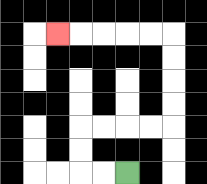{'start': '[5, 7]', 'end': '[2, 1]', 'path_directions': 'L,L,U,U,R,R,R,R,U,U,U,U,L,L,L,L,L', 'path_coordinates': '[[5, 7], [4, 7], [3, 7], [3, 6], [3, 5], [4, 5], [5, 5], [6, 5], [7, 5], [7, 4], [7, 3], [7, 2], [7, 1], [6, 1], [5, 1], [4, 1], [3, 1], [2, 1]]'}